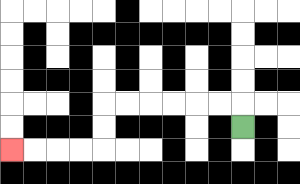{'start': '[10, 5]', 'end': '[0, 6]', 'path_directions': 'U,L,L,L,L,L,L,D,D,L,L,L,L', 'path_coordinates': '[[10, 5], [10, 4], [9, 4], [8, 4], [7, 4], [6, 4], [5, 4], [4, 4], [4, 5], [4, 6], [3, 6], [2, 6], [1, 6], [0, 6]]'}